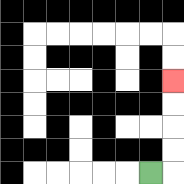{'start': '[6, 7]', 'end': '[7, 3]', 'path_directions': 'R,U,U,U,U', 'path_coordinates': '[[6, 7], [7, 7], [7, 6], [7, 5], [7, 4], [7, 3]]'}